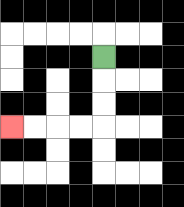{'start': '[4, 2]', 'end': '[0, 5]', 'path_directions': 'D,D,D,L,L,L,L', 'path_coordinates': '[[4, 2], [4, 3], [4, 4], [4, 5], [3, 5], [2, 5], [1, 5], [0, 5]]'}